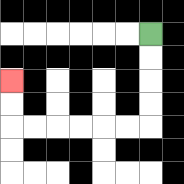{'start': '[6, 1]', 'end': '[0, 3]', 'path_directions': 'D,D,D,D,L,L,L,L,L,L,U,U', 'path_coordinates': '[[6, 1], [6, 2], [6, 3], [6, 4], [6, 5], [5, 5], [4, 5], [3, 5], [2, 5], [1, 5], [0, 5], [0, 4], [0, 3]]'}